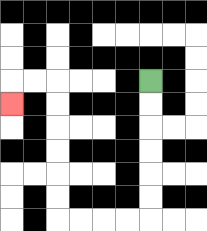{'start': '[6, 3]', 'end': '[0, 4]', 'path_directions': 'D,D,D,D,D,D,L,L,L,L,U,U,U,U,U,U,L,L,D', 'path_coordinates': '[[6, 3], [6, 4], [6, 5], [6, 6], [6, 7], [6, 8], [6, 9], [5, 9], [4, 9], [3, 9], [2, 9], [2, 8], [2, 7], [2, 6], [2, 5], [2, 4], [2, 3], [1, 3], [0, 3], [0, 4]]'}